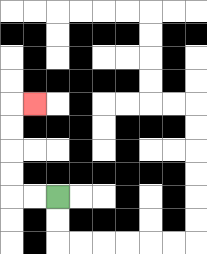{'start': '[2, 8]', 'end': '[1, 4]', 'path_directions': 'L,L,U,U,U,U,R', 'path_coordinates': '[[2, 8], [1, 8], [0, 8], [0, 7], [0, 6], [0, 5], [0, 4], [1, 4]]'}